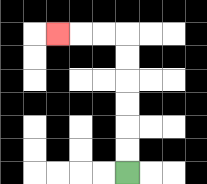{'start': '[5, 7]', 'end': '[2, 1]', 'path_directions': 'U,U,U,U,U,U,L,L,L', 'path_coordinates': '[[5, 7], [5, 6], [5, 5], [5, 4], [5, 3], [5, 2], [5, 1], [4, 1], [3, 1], [2, 1]]'}